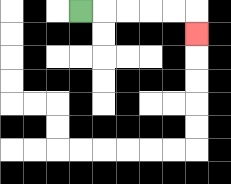{'start': '[3, 0]', 'end': '[8, 1]', 'path_directions': 'R,R,R,R,R,D', 'path_coordinates': '[[3, 0], [4, 0], [5, 0], [6, 0], [7, 0], [8, 0], [8, 1]]'}